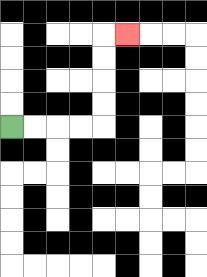{'start': '[0, 5]', 'end': '[5, 1]', 'path_directions': 'R,R,R,R,U,U,U,U,R', 'path_coordinates': '[[0, 5], [1, 5], [2, 5], [3, 5], [4, 5], [4, 4], [4, 3], [4, 2], [4, 1], [5, 1]]'}